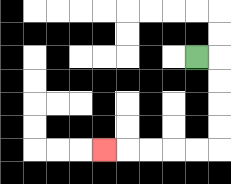{'start': '[8, 2]', 'end': '[4, 6]', 'path_directions': 'R,D,D,D,D,L,L,L,L,L', 'path_coordinates': '[[8, 2], [9, 2], [9, 3], [9, 4], [9, 5], [9, 6], [8, 6], [7, 6], [6, 6], [5, 6], [4, 6]]'}